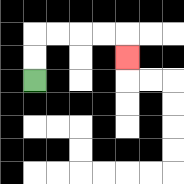{'start': '[1, 3]', 'end': '[5, 2]', 'path_directions': 'U,U,R,R,R,R,D', 'path_coordinates': '[[1, 3], [1, 2], [1, 1], [2, 1], [3, 1], [4, 1], [5, 1], [5, 2]]'}